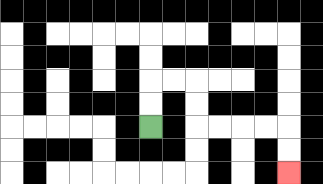{'start': '[6, 5]', 'end': '[12, 7]', 'path_directions': 'U,U,R,R,D,D,R,R,R,R,D,D', 'path_coordinates': '[[6, 5], [6, 4], [6, 3], [7, 3], [8, 3], [8, 4], [8, 5], [9, 5], [10, 5], [11, 5], [12, 5], [12, 6], [12, 7]]'}